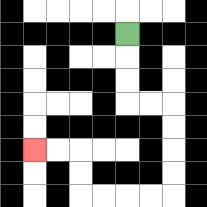{'start': '[5, 1]', 'end': '[1, 6]', 'path_directions': 'D,D,D,R,R,D,D,D,D,L,L,L,L,U,U,L,L', 'path_coordinates': '[[5, 1], [5, 2], [5, 3], [5, 4], [6, 4], [7, 4], [7, 5], [7, 6], [7, 7], [7, 8], [6, 8], [5, 8], [4, 8], [3, 8], [3, 7], [3, 6], [2, 6], [1, 6]]'}